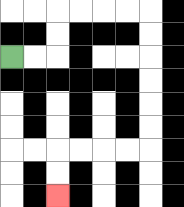{'start': '[0, 2]', 'end': '[2, 8]', 'path_directions': 'R,R,U,U,R,R,R,R,D,D,D,D,D,D,L,L,L,L,D,D', 'path_coordinates': '[[0, 2], [1, 2], [2, 2], [2, 1], [2, 0], [3, 0], [4, 0], [5, 0], [6, 0], [6, 1], [6, 2], [6, 3], [6, 4], [6, 5], [6, 6], [5, 6], [4, 6], [3, 6], [2, 6], [2, 7], [2, 8]]'}